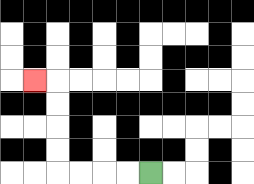{'start': '[6, 7]', 'end': '[1, 3]', 'path_directions': 'L,L,L,L,U,U,U,U,L', 'path_coordinates': '[[6, 7], [5, 7], [4, 7], [3, 7], [2, 7], [2, 6], [2, 5], [2, 4], [2, 3], [1, 3]]'}